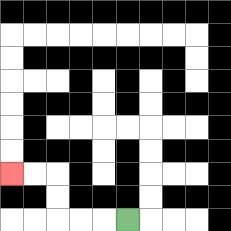{'start': '[5, 9]', 'end': '[0, 7]', 'path_directions': 'L,L,L,U,U,L,L', 'path_coordinates': '[[5, 9], [4, 9], [3, 9], [2, 9], [2, 8], [2, 7], [1, 7], [0, 7]]'}